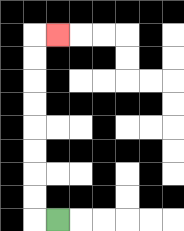{'start': '[2, 9]', 'end': '[2, 1]', 'path_directions': 'L,U,U,U,U,U,U,U,U,R', 'path_coordinates': '[[2, 9], [1, 9], [1, 8], [1, 7], [1, 6], [1, 5], [1, 4], [1, 3], [1, 2], [1, 1], [2, 1]]'}